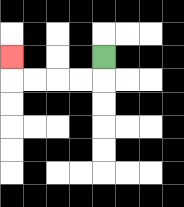{'start': '[4, 2]', 'end': '[0, 2]', 'path_directions': 'D,L,L,L,L,U', 'path_coordinates': '[[4, 2], [4, 3], [3, 3], [2, 3], [1, 3], [0, 3], [0, 2]]'}